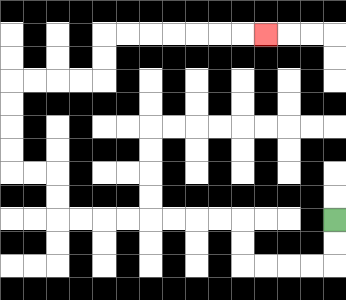{'start': '[14, 9]', 'end': '[11, 1]', 'path_directions': 'D,D,L,L,L,L,U,U,L,L,L,L,L,L,L,L,U,U,L,L,U,U,U,U,R,R,R,R,U,U,R,R,R,R,R,R,R', 'path_coordinates': '[[14, 9], [14, 10], [14, 11], [13, 11], [12, 11], [11, 11], [10, 11], [10, 10], [10, 9], [9, 9], [8, 9], [7, 9], [6, 9], [5, 9], [4, 9], [3, 9], [2, 9], [2, 8], [2, 7], [1, 7], [0, 7], [0, 6], [0, 5], [0, 4], [0, 3], [1, 3], [2, 3], [3, 3], [4, 3], [4, 2], [4, 1], [5, 1], [6, 1], [7, 1], [8, 1], [9, 1], [10, 1], [11, 1]]'}